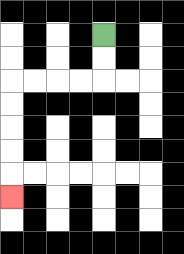{'start': '[4, 1]', 'end': '[0, 8]', 'path_directions': 'D,D,L,L,L,L,D,D,D,D,D', 'path_coordinates': '[[4, 1], [4, 2], [4, 3], [3, 3], [2, 3], [1, 3], [0, 3], [0, 4], [0, 5], [0, 6], [0, 7], [0, 8]]'}